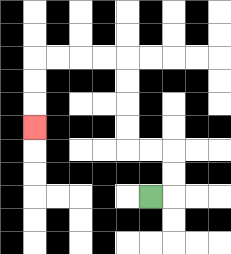{'start': '[6, 8]', 'end': '[1, 5]', 'path_directions': 'R,U,U,L,L,U,U,U,U,L,L,L,L,D,D,D', 'path_coordinates': '[[6, 8], [7, 8], [7, 7], [7, 6], [6, 6], [5, 6], [5, 5], [5, 4], [5, 3], [5, 2], [4, 2], [3, 2], [2, 2], [1, 2], [1, 3], [1, 4], [1, 5]]'}